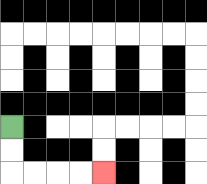{'start': '[0, 5]', 'end': '[4, 7]', 'path_directions': 'D,D,R,R,R,R', 'path_coordinates': '[[0, 5], [0, 6], [0, 7], [1, 7], [2, 7], [3, 7], [4, 7]]'}